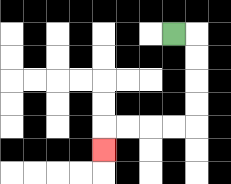{'start': '[7, 1]', 'end': '[4, 6]', 'path_directions': 'R,D,D,D,D,L,L,L,L,D', 'path_coordinates': '[[7, 1], [8, 1], [8, 2], [8, 3], [8, 4], [8, 5], [7, 5], [6, 5], [5, 5], [4, 5], [4, 6]]'}